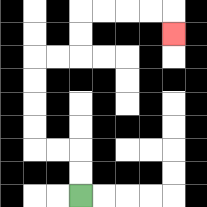{'start': '[3, 8]', 'end': '[7, 1]', 'path_directions': 'U,U,L,L,U,U,U,U,R,R,U,U,R,R,R,R,D', 'path_coordinates': '[[3, 8], [3, 7], [3, 6], [2, 6], [1, 6], [1, 5], [1, 4], [1, 3], [1, 2], [2, 2], [3, 2], [3, 1], [3, 0], [4, 0], [5, 0], [6, 0], [7, 0], [7, 1]]'}